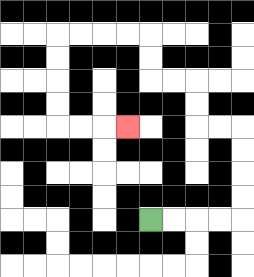{'start': '[6, 9]', 'end': '[5, 5]', 'path_directions': 'R,R,R,R,U,U,U,U,L,L,U,U,L,L,U,U,L,L,L,L,D,D,D,D,R,R,R', 'path_coordinates': '[[6, 9], [7, 9], [8, 9], [9, 9], [10, 9], [10, 8], [10, 7], [10, 6], [10, 5], [9, 5], [8, 5], [8, 4], [8, 3], [7, 3], [6, 3], [6, 2], [6, 1], [5, 1], [4, 1], [3, 1], [2, 1], [2, 2], [2, 3], [2, 4], [2, 5], [3, 5], [4, 5], [5, 5]]'}